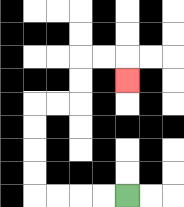{'start': '[5, 8]', 'end': '[5, 3]', 'path_directions': 'L,L,L,L,U,U,U,U,R,R,U,U,R,R,D', 'path_coordinates': '[[5, 8], [4, 8], [3, 8], [2, 8], [1, 8], [1, 7], [1, 6], [1, 5], [1, 4], [2, 4], [3, 4], [3, 3], [3, 2], [4, 2], [5, 2], [5, 3]]'}